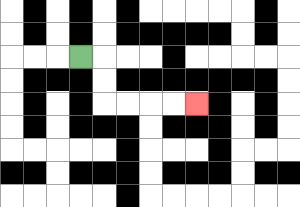{'start': '[3, 2]', 'end': '[8, 4]', 'path_directions': 'R,D,D,R,R,R,R', 'path_coordinates': '[[3, 2], [4, 2], [4, 3], [4, 4], [5, 4], [6, 4], [7, 4], [8, 4]]'}